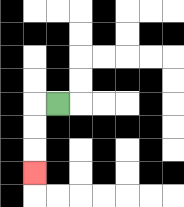{'start': '[2, 4]', 'end': '[1, 7]', 'path_directions': 'L,D,D,D', 'path_coordinates': '[[2, 4], [1, 4], [1, 5], [1, 6], [1, 7]]'}